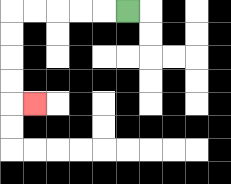{'start': '[5, 0]', 'end': '[1, 4]', 'path_directions': 'L,L,L,L,L,D,D,D,D,R', 'path_coordinates': '[[5, 0], [4, 0], [3, 0], [2, 0], [1, 0], [0, 0], [0, 1], [0, 2], [0, 3], [0, 4], [1, 4]]'}